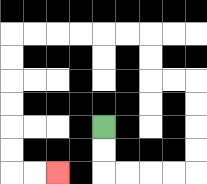{'start': '[4, 5]', 'end': '[2, 7]', 'path_directions': 'D,D,R,R,R,R,U,U,U,U,L,L,U,U,L,L,L,L,L,L,D,D,D,D,D,D,R,R', 'path_coordinates': '[[4, 5], [4, 6], [4, 7], [5, 7], [6, 7], [7, 7], [8, 7], [8, 6], [8, 5], [8, 4], [8, 3], [7, 3], [6, 3], [6, 2], [6, 1], [5, 1], [4, 1], [3, 1], [2, 1], [1, 1], [0, 1], [0, 2], [0, 3], [0, 4], [0, 5], [0, 6], [0, 7], [1, 7], [2, 7]]'}